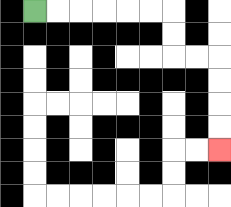{'start': '[1, 0]', 'end': '[9, 6]', 'path_directions': 'R,R,R,R,R,R,D,D,R,R,D,D,D,D', 'path_coordinates': '[[1, 0], [2, 0], [3, 0], [4, 0], [5, 0], [6, 0], [7, 0], [7, 1], [7, 2], [8, 2], [9, 2], [9, 3], [9, 4], [9, 5], [9, 6]]'}